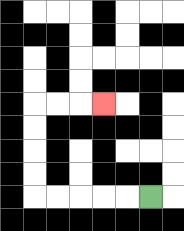{'start': '[6, 8]', 'end': '[4, 4]', 'path_directions': 'L,L,L,L,L,U,U,U,U,R,R,R', 'path_coordinates': '[[6, 8], [5, 8], [4, 8], [3, 8], [2, 8], [1, 8], [1, 7], [1, 6], [1, 5], [1, 4], [2, 4], [3, 4], [4, 4]]'}